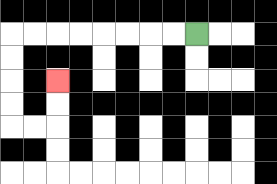{'start': '[8, 1]', 'end': '[2, 3]', 'path_directions': 'L,L,L,L,L,L,L,L,D,D,D,D,R,R,U,U', 'path_coordinates': '[[8, 1], [7, 1], [6, 1], [5, 1], [4, 1], [3, 1], [2, 1], [1, 1], [0, 1], [0, 2], [0, 3], [0, 4], [0, 5], [1, 5], [2, 5], [2, 4], [2, 3]]'}